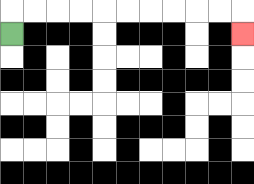{'start': '[0, 1]', 'end': '[10, 1]', 'path_directions': 'U,R,R,R,R,R,R,R,R,R,R,D', 'path_coordinates': '[[0, 1], [0, 0], [1, 0], [2, 0], [3, 0], [4, 0], [5, 0], [6, 0], [7, 0], [8, 0], [9, 0], [10, 0], [10, 1]]'}